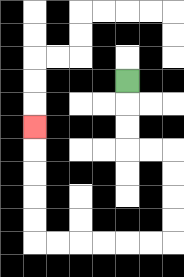{'start': '[5, 3]', 'end': '[1, 5]', 'path_directions': 'D,D,D,R,R,D,D,D,D,L,L,L,L,L,L,U,U,U,U,U', 'path_coordinates': '[[5, 3], [5, 4], [5, 5], [5, 6], [6, 6], [7, 6], [7, 7], [7, 8], [7, 9], [7, 10], [6, 10], [5, 10], [4, 10], [3, 10], [2, 10], [1, 10], [1, 9], [1, 8], [1, 7], [1, 6], [1, 5]]'}